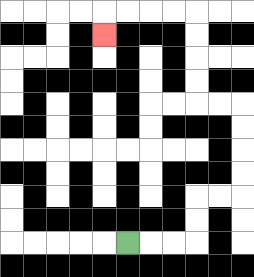{'start': '[5, 10]', 'end': '[4, 1]', 'path_directions': 'R,R,R,U,U,R,R,U,U,U,U,L,L,U,U,U,U,L,L,L,L,D', 'path_coordinates': '[[5, 10], [6, 10], [7, 10], [8, 10], [8, 9], [8, 8], [9, 8], [10, 8], [10, 7], [10, 6], [10, 5], [10, 4], [9, 4], [8, 4], [8, 3], [8, 2], [8, 1], [8, 0], [7, 0], [6, 0], [5, 0], [4, 0], [4, 1]]'}